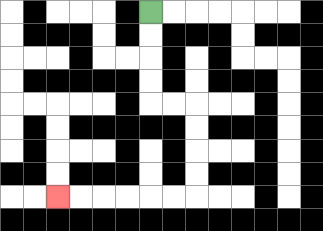{'start': '[6, 0]', 'end': '[2, 8]', 'path_directions': 'D,D,D,D,R,R,D,D,D,D,L,L,L,L,L,L', 'path_coordinates': '[[6, 0], [6, 1], [6, 2], [6, 3], [6, 4], [7, 4], [8, 4], [8, 5], [8, 6], [8, 7], [8, 8], [7, 8], [6, 8], [5, 8], [4, 8], [3, 8], [2, 8]]'}